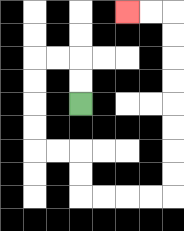{'start': '[3, 4]', 'end': '[5, 0]', 'path_directions': 'U,U,L,L,D,D,D,D,R,R,D,D,R,R,R,R,U,U,U,U,U,U,U,U,L,L', 'path_coordinates': '[[3, 4], [3, 3], [3, 2], [2, 2], [1, 2], [1, 3], [1, 4], [1, 5], [1, 6], [2, 6], [3, 6], [3, 7], [3, 8], [4, 8], [5, 8], [6, 8], [7, 8], [7, 7], [7, 6], [7, 5], [7, 4], [7, 3], [7, 2], [7, 1], [7, 0], [6, 0], [5, 0]]'}